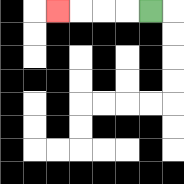{'start': '[6, 0]', 'end': '[2, 0]', 'path_directions': 'L,L,L,L', 'path_coordinates': '[[6, 0], [5, 0], [4, 0], [3, 0], [2, 0]]'}